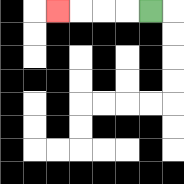{'start': '[6, 0]', 'end': '[2, 0]', 'path_directions': 'L,L,L,L', 'path_coordinates': '[[6, 0], [5, 0], [4, 0], [3, 0], [2, 0]]'}